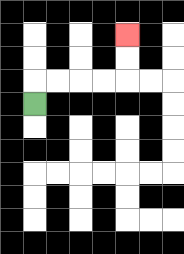{'start': '[1, 4]', 'end': '[5, 1]', 'path_directions': 'U,R,R,R,R,U,U', 'path_coordinates': '[[1, 4], [1, 3], [2, 3], [3, 3], [4, 3], [5, 3], [5, 2], [5, 1]]'}